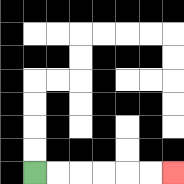{'start': '[1, 7]', 'end': '[7, 7]', 'path_directions': 'R,R,R,R,R,R', 'path_coordinates': '[[1, 7], [2, 7], [3, 7], [4, 7], [5, 7], [6, 7], [7, 7]]'}